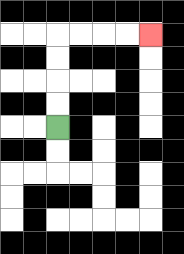{'start': '[2, 5]', 'end': '[6, 1]', 'path_directions': 'U,U,U,U,R,R,R,R', 'path_coordinates': '[[2, 5], [2, 4], [2, 3], [2, 2], [2, 1], [3, 1], [4, 1], [5, 1], [6, 1]]'}